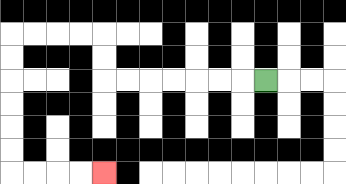{'start': '[11, 3]', 'end': '[4, 7]', 'path_directions': 'L,L,L,L,L,L,L,U,U,L,L,L,L,D,D,D,D,D,D,R,R,R,R', 'path_coordinates': '[[11, 3], [10, 3], [9, 3], [8, 3], [7, 3], [6, 3], [5, 3], [4, 3], [4, 2], [4, 1], [3, 1], [2, 1], [1, 1], [0, 1], [0, 2], [0, 3], [0, 4], [0, 5], [0, 6], [0, 7], [1, 7], [2, 7], [3, 7], [4, 7]]'}